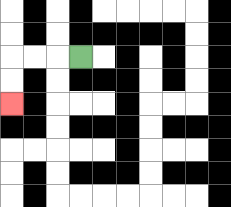{'start': '[3, 2]', 'end': '[0, 4]', 'path_directions': 'L,L,L,D,D', 'path_coordinates': '[[3, 2], [2, 2], [1, 2], [0, 2], [0, 3], [0, 4]]'}